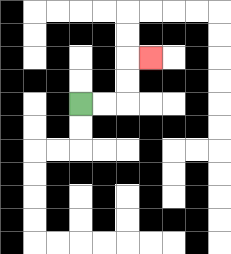{'start': '[3, 4]', 'end': '[6, 2]', 'path_directions': 'R,R,U,U,R', 'path_coordinates': '[[3, 4], [4, 4], [5, 4], [5, 3], [5, 2], [6, 2]]'}